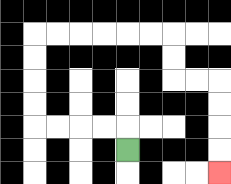{'start': '[5, 6]', 'end': '[9, 7]', 'path_directions': 'U,L,L,L,L,U,U,U,U,R,R,R,R,R,R,D,D,R,R,D,D,D,D', 'path_coordinates': '[[5, 6], [5, 5], [4, 5], [3, 5], [2, 5], [1, 5], [1, 4], [1, 3], [1, 2], [1, 1], [2, 1], [3, 1], [4, 1], [5, 1], [6, 1], [7, 1], [7, 2], [7, 3], [8, 3], [9, 3], [9, 4], [9, 5], [9, 6], [9, 7]]'}